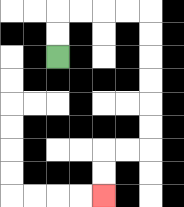{'start': '[2, 2]', 'end': '[4, 8]', 'path_directions': 'U,U,R,R,R,R,D,D,D,D,D,D,L,L,D,D', 'path_coordinates': '[[2, 2], [2, 1], [2, 0], [3, 0], [4, 0], [5, 0], [6, 0], [6, 1], [6, 2], [6, 3], [6, 4], [6, 5], [6, 6], [5, 6], [4, 6], [4, 7], [4, 8]]'}